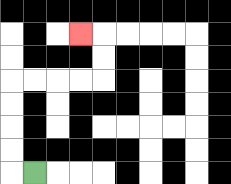{'start': '[1, 7]', 'end': '[3, 1]', 'path_directions': 'L,U,U,U,U,R,R,R,R,U,U,L', 'path_coordinates': '[[1, 7], [0, 7], [0, 6], [0, 5], [0, 4], [0, 3], [1, 3], [2, 3], [3, 3], [4, 3], [4, 2], [4, 1], [3, 1]]'}